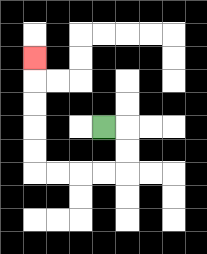{'start': '[4, 5]', 'end': '[1, 2]', 'path_directions': 'R,D,D,L,L,L,L,U,U,U,U,U', 'path_coordinates': '[[4, 5], [5, 5], [5, 6], [5, 7], [4, 7], [3, 7], [2, 7], [1, 7], [1, 6], [1, 5], [1, 4], [1, 3], [1, 2]]'}